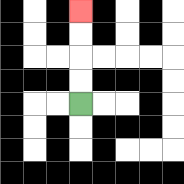{'start': '[3, 4]', 'end': '[3, 0]', 'path_directions': 'U,U,U,U', 'path_coordinates': '[[3, 4], [3, 3], [3, 2], [3, 1], [3, 0]]'}